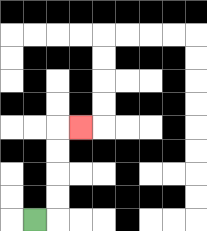{'start': '[1, 9]', 'end': '[3, 5]', 'path_directions': 'R,U,U,U,U,R', 'path_coordinates': '[[1, 9], [2, 9], [2, 8], [2, 7], [2, 6], [2, 5], [3, 5]]'}